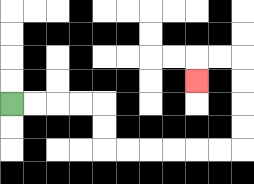{'start': '[0, 4]', 'end': '[8, 3]', 'path_directions': 'R,R,R,R,D,D,R,R,R,R,R,R,U,U,U,U,L,L,D', 'path_coordinates': '[[0, 4], [1, 4], [2, 4], [3, 4], [4, 4], [4, 5], [4, 6], [5, 6], [6, 6], [7, 6], [8, 6], [9, 6], [10, 6], [10, 5], [10, 4], [10, 3], [10, 2], [9, 2], [8, 2], [8, 3]]'}